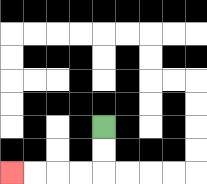{'start': '[4, 5]', 'end': '[0, 7]', 'path_directions': 'D,D,L,L,L,L', 'path_coordinates': '[[4, 5], [4, 6], [4, 7], [3, 7], [2, 7], [1, 7], [0, 7]]'}